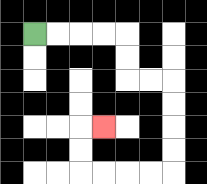{'start': '[1, 1]', 'end': '[4, 5]', 'path_directions': 'R,R,R,R,D,D,R,R,D,D,D,D,L,L,L,L,U,U,R', 'path_coordinates': '[[1, 1], [2, 1], [3, 1], [4, 1], [5, 1], [5, 2], [5, 3], [6, 3], [7, 3], [7, 4], [7, 5], [7, 6], [7, 7], [6, 7], [5, 7], [4, 7], [3, 7], [3, 6], [3, 5], [4, 5]]'}